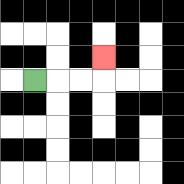{'start': '[1, 3]', 'end': '[4, 2]', 'path_directions': 'R,R,R,U', 'path_coordinates': '[[1, 3], [2, 3], [3, 3], [4, 3], [4, 2]]'}